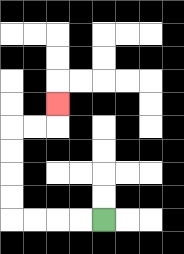{'start': '[4, 9]', 'end': '[2, 4]', 'path_directions': 'L,L,L,L,U,U,U,U,R,R,U', 'path_coordinates': '[[4, 9], [3, 9], [2, 9], [1, 9], [0, 9], [0, 8], [0, 7], [0, 6], [0, 5], [1, 5], [2, 5], [2, 4]]'}